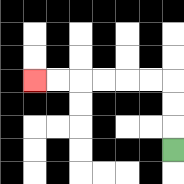{'start': '[7, 6]', 'end': '[1, 3]', 'path_directions': 'U,U,U,L,L,L,L,L,L', 'path_coordinates': '[[7, 6], [7, 5], [7, 4], [7, 3], [6, 3], [5, 3], [4, 3], [3, 3], [2, 3], [1, 3]]'}